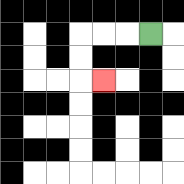{'start': '[6, 1]', 'end': '[4, 3]', 'path_directions': 'L,L,L,D,D,R', 'path_coordinates': '[[6, 1], [5, 1], [4, 1], [3, 1], [3, 2], [3, 3], [4, 3]]'}